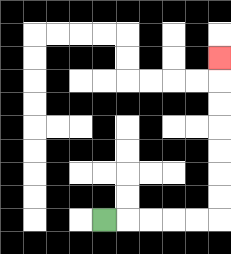{'start': '[4, 9]', 'end': '[9, 2]', 'path_directions': 'R,R,R,R,R,U,U,U,U,U,U,U', 'path_coordinates': '[[4, 9], [5, 9], [6, 9], [7, 9], [8, 9], [9, 9], [9, 8], [9, 7], [9, 6], [9, 5], [9, 4], [9, 3], [9, 2]]'}